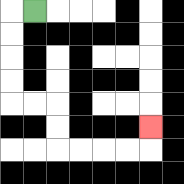{'start': '[1, 0]', 'end': '[6, 5]', 'path_directions': 'L,D,D,D,D,R,R,D,D,R,R,R,R,U', 'path_coordinates': '[[1, 0], [0, 0], [0, 1], [0, 2], [0, 3], [0, 4], [1, 4], [2, 4], [2, 5], [2, 6], [3, 6], [4, 6], [5, 6], [6, 6], [6, 5]]'}